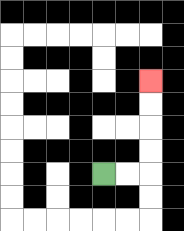{'start': '[4, 7]', 'end': '[6, 3]', 'path_directions': 'R,R,U,U,U,U', 'path_coordinates': '[[4, 7], [5, 7], [6, 7], [6, 6], [6, 5], [6, 4], [6, 3]]'}